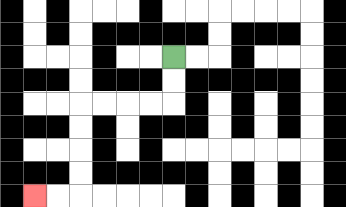{'start': '[7, 2]', 'end': '[1, 8]', 'path_directions': 'D,D,L,L,L,L,D,D,D,D,L,L', 'path_coordinates': '[[7, 2], [7, 3], [7, 4], [6, 4], [5, 4], [4, 4], [3, 4], [3, 5], [3, 6], [3, 7], [3, 8], [2, 8], [1, 8]]'}